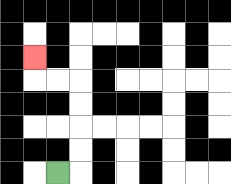{'start': '[2, 7]', 'end': '[1, 2]', 'path_directions': 'R,U,U,U,U,L,L,U', 'path_coordinates': '[[2, 7], [3, 7], [3, 6], [3, 5], [3, 4], [3, 3], [2, 3], [1, 3], [1, 2]]'}